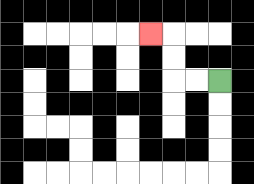{'start': '[9, 3]', 'end': '[6, 1]', 'path_directions': 'L,L,U,U,L', 'path_coordinates': '[[9, 3], [8, 3], [7, 3], [7, 2], [7, 1], [6, 1]]'}